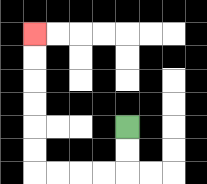{'start': '[5, 5]', 'end': '[1, 1]', 'path_directions': 'D,D,L,L,L,L,U,U,U,U,U,U', 'path_coordinates': '[[5, 5], [5, 6], [5, 7], [4, 7], [3, 7], [2, 7], [1, 7], [1, 6], [1, 5], [1, 4], [1, 3], [1, 2], [1, 1]]'}